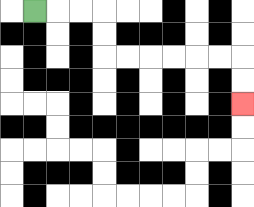{'start': '[1, 0]', 'end': '[10, 4]', 'path_directions': 'R,R,R,D,D,R,R,R,R,R,R,D,D', 'path_coordinates': '[[1, 0], [2, 0], [3, 0], [4, 0], [4, 1], [4, 2], [5, 2], [6, 2], [7, 2], [8, 2], [9, 2], [10, 2], [10, 3], [10, 4]]'}